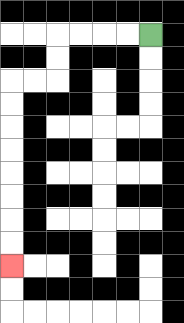{'start': '[6, 1]', 'end': '[0, 11]', 'path_directions': 'L,L,L,L,D,D,L,L,D,D,D,D,D,D,D,D', 'path_coordinates': '[[6, 1], [5, 1], [4, 1], [3, 1], [2, 1], [2, 2], [2, 3], [1, 3], [0, 3], [0, 4], [0, 5], [0, 6], [0, 7], [0, 8], [0, 9], [0, 10], [0, 11]]'}